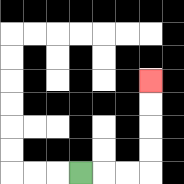{'start': '[3, 7]', 'end': '[6, 3]', 'path_directions': 'R,R,R,U,U,U,U', 'path_coordinates': '[[3, 7], [4, 7], [5, 7], [6, 7], [6, 6], [6, 5], [6, 4], [6, 3]]'}